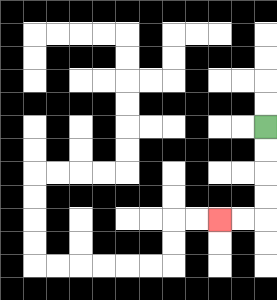{'start': '[11, 5]', 'end': '[9, 9]', 'path_directions': 'D,D,D,D,L,L', 'path_coordinates': '[[11, 5], [11, 6], [11, 7], [11, 8], [11, 9], [10, 9], [9, 9]]'}